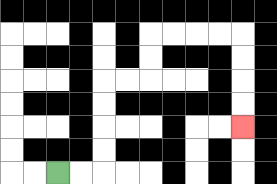{'start': '[2, 7]', 'end': '[10, 5]', 'path_directions': 'R,R,U,U,U,U,R,R,U,U,R,R,R,R,D,D,D,D', 'path_coordinates': '[[2, 7], [3, 7], [4, 7], [4, 6], [4, 5], [4, 4], [4, 3], [5, 3], [6, 3], [6, 2], [6, 1], [7, 1], [8, 1], [9, 1], [10, 1], [10, 2], [10, 3], [10, 4], [10, 5]]'}